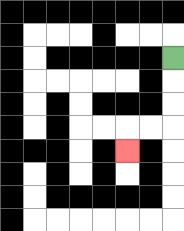{'start': '[7, 2]', 'end': '[5, 6]', 'path_directions': 'D,D,D,L,L,D', 'path_coordinates': '[[7, 2], [7, 3], [7, 4], [7, 5], [6, 5], [5, 5], [5, 6]]'}